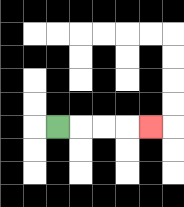{'start': '[2, 5]', 'end': '[6, 5]', 'path_directions': 'R,R,R,R', 'path_coordinates': '[[2, 5], [3, 5], [4, 5], [5, 5], [6, 5]]'}